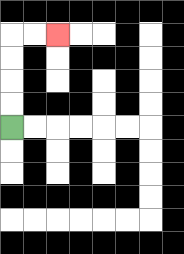{'start': '[0, 5]', 'end': '[2, 1]', 'path_directions': 'U,U,U,U,R,R', 'path_coordinates': '[[0, 5], [0, 4], [0, 3], [0, 2], [0, 1], [1, 1], [2, 1]]'}